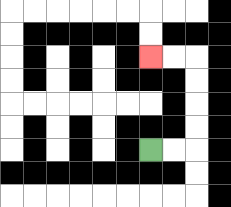{'start': '[6, 6]', 'end': '[6, 2]', 'path_directions': 'R,R,U,U,U,U,L,L', 'path_coordinates': '[[6, 6], [7, 6], [8, 6], [8, 5], [8, 4], [8, 3], [8, 2], [7, 2], [6, 2]]'}